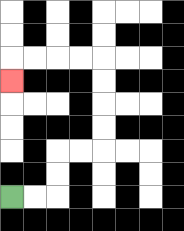{'start': '[0, 8]', 'end': '[0, 3]', 'path_directions': 'R,R,U,U,R,R,U,U,U,U,L,L,L,L,D', 'path_coordinates': '[[0, 8], [1, 8], [2, 8], [2, 7], [2, 6], [3, 6], [4, 6], [4, 5], [4, 4], [4, 3], [4, 2], [3, 2], [2, 2], [1, 2], [0, 2], [0, 3]]'}